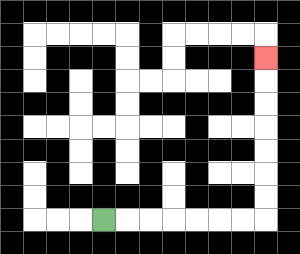{'start': '[4, 9]', 'end': '[11, 2]', 'path_directions': 'R,R,R,R,R,R,R,U,U,U,U,U,U,U', 'path_coordinates': '[[4, 9], [5, 9], [6, 9], [7, 9], [8, 9], [9, 9], [10, 9], [11, 9], [11, 8], [11, 7], [11, 6], [11, 5], [11, 4], [11, 3], [11, 2]]'}